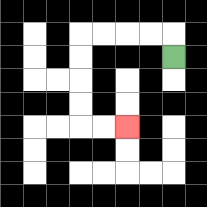{'start': '[7, 2]', 'end': '[5, 5]', 'path_directions': 'U,L,L,L,L,D,D,D,D,R,R', 'path_coordinates': '[[7, 2], [7, 1], [6, 1], [5, 1], [4, 1], [3, 1], [3, 2], [3, 3], [3, 4], [3, 5], [4, 5], [5, 5]]'}